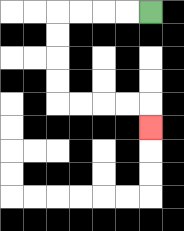{'start': '[6, 0]', 'end': '[6, 5]', 'path_directions': 'L,L,L,L,D,D,D,D,R,R,R,R,D', 'path_coordinates': '[[6, 0], [5, 0], [4, 0], [3, 0], [2, 0], [2, 1], [2, 2], [2, 3], [2, 4], [3, 4], [4, 4], [5, 4], [6, 4], [6, 5]]'}